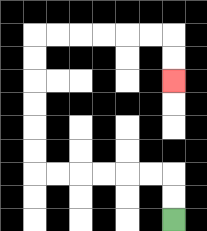{'start': '[7, 9]', 'end': '[7, 3]', 'path_directions': 'U,U,L,L,L,L,L,L,U,U,U,U,U,U,R,R,R,R,R,R,D,D', 'path_coordinates': '[[7, 9], [7, 8], [7, 7], [6, 7], [5, 7], [4, 7], [3, 7], [2, 7], [1, 7], [1, 6], [1, 5], [1, 4], [1, 3], [1, 2], [1, 1], [2, 1], [3, 1], [4, 1], [5, 1], [6, 1], [7, 1], [7, 2], [7, 3]]'}